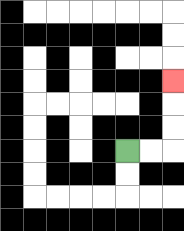{'start': '[5, 6]', 'end': '[7, 3]', 'path_directions': 'R,R,U,U,U', 'path_coordinates': '[[5, 6], [6, 6], [7, 6], [7, 5], [7, 4], [7, 3]]'}